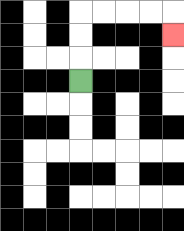{'start': '[3, 3]', 'end': '[7, 1]', 'path_directions': 'U,U,U,R,R,R,R,D', 'path_coordinates': '[[3, 3], [3, 2], [3, 1], [3, 0], [4, 0], [5, 0], [6, 0], [7, 0], [7, 1]]'}